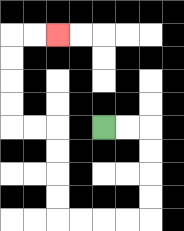{'start': '[4, 5]', 'end': '[2, 1]', 'path_directions': 'R,R,D,D,D,D,L,L,L,L,U,U,U,U,L,L,U,U,U,U,R,R', 'path_coordinates': '[[4, 5], [5, 5], [6, 5], [6, 6], [6, 7], [6, 8], [6, 9], [5, 9], [4, 9], [3, 9], [2, 9], [2, 8], [2, 7], [2, 6], [2, 5], [1, 5], [0, 5], [0, 4], [0, 3], [0, 2], [0, 1], [1, 1], [2, 1]]'}